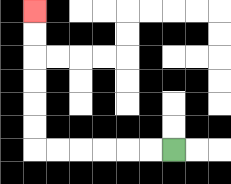{'start': '[7, 6]', 'end': '[1, 0]', 'path_directions': 'L,L,L,L,L,L,U,U,U,U,U,U', 'path_coordinates': '[[7, 6], [6, 6], [5, 6], [4, 6], [3, 6], [2, 6], [1, 6], [1, 5], [1, 4], [1, 3], [1, 2], [1, 1], [1, 0]]'}